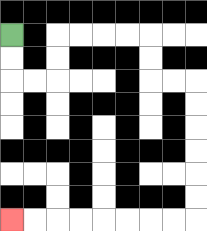{'start': '[0, 1]', 'end': '[0, 9]', 'path_directions': 'D,D,R,R,U,U,R,R,R,R,D,D,R,R,D,D,D,D,D,D,L,L,L,L,L,L,L,L', 'path_coordinates': '[[0, 1], [0, 2], [0, 3], [1, 3], [2, 3], [2, 2], [2, 1], [3, 1], [4, 1], [5, 1], [6, 1], [6, 2], [6, 3], [7, 3], [8, 3], [8, 4], [8, 5], [8, 6], [8, 7], [8, 8], [8, 9], [7, 9], [6, 9], [5, 9], [4, 9], [3, 9], [2, 9], [1, 9], [0, 9]]'}